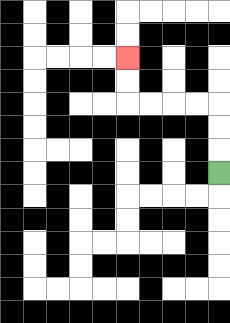{'start': '[9, 7]', 'end': '[5, 2]', 'path_directions': 'U,U,U,L,L,L,L,U,U', 'path_coordinates': '[[9, 7], [9, 6], [9, 5], [9, 4], [8, 4], [7, 4], [6, 4], [5, 4], [5, 3], [5, 2]]'}